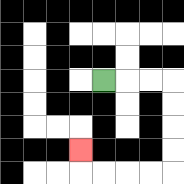{'start': '[4, 3]', 'end': '[3, 6]', 'path_directions': 'R,R,R,D,D,D,D,L,L,L,L,U', 'path_coordinates': '[[4, 3], [5, 3], [6, 3], [7, 3], [7, 4], [7, 5], [7, 6], [7, 7], [6, 7], [5, 7], [4, 7], [3, 7], [3, 6]]'}